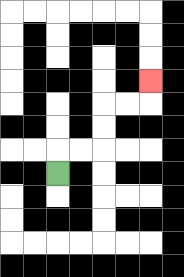{'start': '[2, 7]', 'end': '[6, 3]', 'path_directions': 'U,R,R,U,U,R,R,U', 'path_coordinates': '[[2, 7], [2, 6], [3, 6], [4, 6], [4, 5], [4, 4], [5, 4], [6, 4], [6, 3]]'}